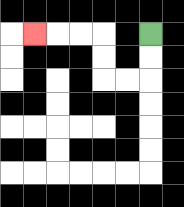{'start': '[6, 1]', 'end': '[1, 1]', 'path_directions': 'D,D,L,L,U,U,L,L,L', 'path_coordinates': '[[6, 1], [6, 2], [6, 3], [5, 3], [4, 3], [4, 2], [4, 1], [3, 1], [2, 1], [1, 1]]'}